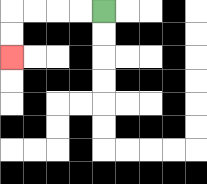{'start': '[4, 0]', 'end': '[0, 2]', 'path_directions': 'L,L,L,L,D,D', 'path_coordinates': '[[4, 0], [3, 0], [2, 0], [1, 0], [0, 0], [0, 1], [0, 2]]'}